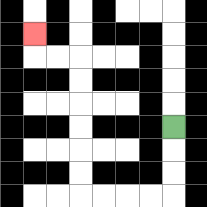{'start': '[7, 5]', 'end': '[1, 1]', 'path_directions': 'D,D,D,L,L,L,L,U,U,U,U,U,U,L,L,U', 'path_coordinates': '[[7, 5], [7, 6], [7, 7], [7, 8], [6, 8], [5, 8], [4, 8], [3, 8], [3, 7], [3, 6], [3, 5], [3, 4], [3, 3], [3, 2], [2, 2], [1, 2], [1, 1]]'}